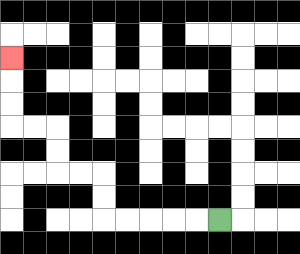{'start': '[9, 9]', 'end': '[0, 2]', 'path_directions': 'L,L,L,L,L,U,U,L,L,U,U,L,L,U,U,U', 'path_coordinates': '[[9, 9], [8, 9], [7, 9], [6, 9], [5, 9], [4, 9], [4, 8], [4, 7], [3, 7], [2, 7], [2, 6], [2, 5], [1, 5], [0, 5], [0, 4], [0, 3], [0, 2]]'}